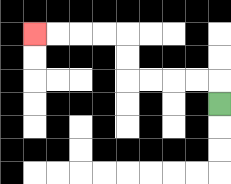{'start': '[9, 4]', 'end': '[1, 1]', 'path_directions': 'U,L,L,L,L,U,U,L,L,L,L', 'path_coordinates': '[[9, 4], [9, 3], [8, 3], [7, 3], [6, 3], [5, 3], [5, 2], [5, 1], [4, 1], [3, 1], [2, 1], [1, 1]]'}